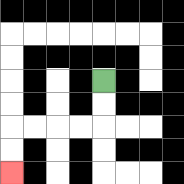{'start': '[4, 3]', 'end': '[0, 7]', 'path_directions': 'D,D,L,L,L,L,D,D', 'path_coordinates': '[[4, 3], [4, 4], [4, 5], [3, 5], [2, 5], [1, 5], [0, 5], [0, 6], [0, 7]]'}